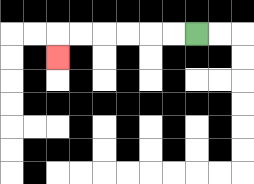{'start': '[8, 1]', 'end': '[2, 2]', 'path_directions': 'L,L,L,L,L,L,D', 'path_coordinates': '[[8, 1], [7, 1], [6, 1], [5, 1], [4, 1], [3, 1], [2, 1], [2, 2]]'}